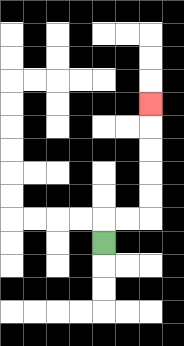{'start': '[4, 10]', 'end': '[6, 4]', 'path_directions': 'U,R,R,U,U,U,U,U', 'path_coordinates': '[[4, 10], [4, 9], [5, 9], [6, 9], [6, 8], [6, 7], [6, 6], [6, 5], [6, 4]]'}